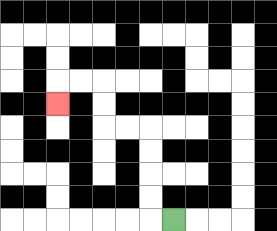{'start': '[7, 9]', 'end': '[2, 4]', 'path_directions': 'L,U,U,U,U,L,L,U,U,L,L,D', 'path_coordinates': '[[7, 9], [6, 9], [6, 8], [6, 7], [6, 6], [6, 5], [5, 5], [4, 5], [4, 4], [4, 3], [3, 3], [2, 3], [2, 4]]'}